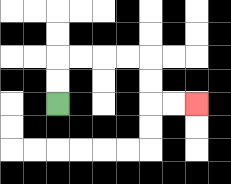{'start': '[2, 4]', 'end': '[8, 4]', 'path_directions': 'U,U,R,R,R,R,D,D,R,R', 'path_coordinates': '[[2, 4], [2, 3], [2, 2], [3, 2], [4, 2], [5, 2], [6, 2], [6, 3], [6, 4], [7, 4], [8, 4]]'}